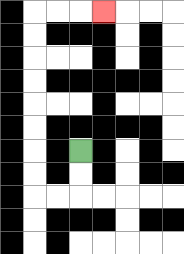{'start': '[3, 6]', 'end': '[4, 0]', 'path_directions': 'D,D,L,L,U,U,U,U,U,U,U,U,R,R,R', 'path_coordinates': '[[3, 6], [3, 7], [3, 8], [2, 8], [1, 8], [1, 7], [1, 6], [1, 5], [1, 4], [1, 3], [1, 2], [1, 1], [1, 0], [2, 0], [3, 0], [4, 0]]'}